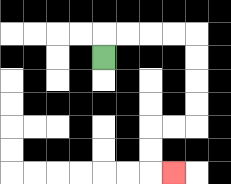{'start': '[4, 2]', 'end': '[7, 7]', 'path_directions': 'U,R,R,R,R,D,D,D,D,L,L,D,D,R', 'path_coordinates': '[[4, 2], [4, 1], [5, 1], [6, 1], [7, 1], [8, 1], [8, 2], [8, 3], [8, 4], [8, 5], [7, 5], [6, 5], [6, 6], [6, 7], [7, 7]]'}